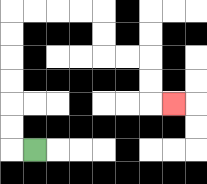{'start': '[1, 6]', 'end': '[7, 4]', 'path_directions': 'L,U,U,U,U,U,U,R,R,R,R,D,D,R,R,D,D,R', 'path_coordinates': '[[1, 6], [0, 6], [0, 5], [0, 4], [0, 3], [0, 2], [0, 1], [0, 0], [1, 0], [2, 0], [3, 0], [4, 0], [4, 1], [4, 2], [5, 2], [6, 2], [6, 3], [6, 4], [7, 4]]'}